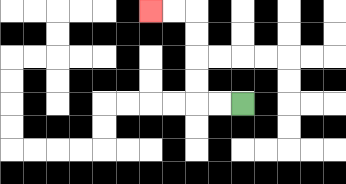{'start': '[10, 4]', 'end': '[6, 0]', 'path_directions': 'L,L,U,U,U,U,L,L', 'path_coordinates': '[[10, 4], [9, 4], [8, 4], [8, 3], [8, 2], [8, 1], [8, 0], [7, 0], [6, 0]]'}